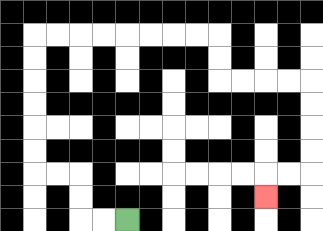{'start': '[5, 9]', 'end': '[11, 8]', 'path_directions': 'L,L,U,U,L,L,U,U,U,U,U,U,R,R,R,R,R,R,R,R,D,D,R,R,R,R,D,D,D,D,L,L,D', 'path_coordinates': '[[5, 9], [4, 9], [3, 9], [3, 8], [3, 7], [2, 7], [1, 7], [1, 6], [1, 5], [1, 4], [1, 3], [1, 2], [1, 1], [2, 1], [3, 1], [4, 1], [5, 1], [6, 1], [7, 1], [8, 1], [9, 1], [9, 2], [9, 3], [10, 3], [11, 3], [12, 3], [13, 3], [13, 4], [13, 5], [13, 6], [13, 7], [12, 7], [11, 7], [11, 8]]'}